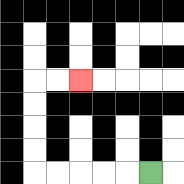{'start': '[6, 7]', 'end': '[3, 3]', 'path_directions': 'L,L,L,L,L,U,U,U,U,R,R', 'path_coordinates': '[[6, 7], [5, 7], [4, 7], [3, 7], [2, 7], [1, 7], [1, 6], [1, 5], [1, 4], [1, 3], [2, 3], [3, 3]]'}